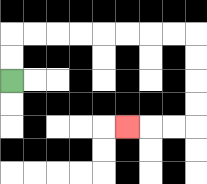{'start': '[0, 3]', 'end': '[5, 5]', 'path_directions': 'U,U,R,R,R,R,R,R,R,R,D,D,D,D,L,L,L', 'path_coordinates': '[[0, 3], [0, 2], [0, 1], [1, 1], [2, 1], [3, 1], [4, 1], [5, 1], [6, 1], [7, 1], [8, 1], [8, 2], [8, 3], [8, 4], [8, 5], [7, 5], [6, 5], [5, 5]]'}